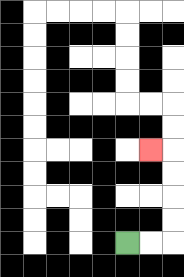{'start': '[5, 10]', 'end': '[6, 6]', 'path_directions': 'R,R,U,U,U,U,L', 'path_coordinates': '[[5, 10], [6, 10], [7, 10], [7, 9], [7, 8], [7, 7], [7, 6], [6, 6]]'}